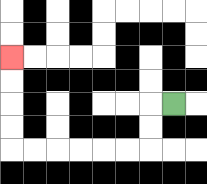{'start': '[7, 4]', 'end': '[0, 2]', 'path_directions': 'L,D,D,L,L,L,L,L,L,U,U,U,U', 'path_coordinates': '[[7, 4], [6, 4], [6, 5], [6, 6], [5, 6], [4, 6], [3, 6], [2, 6], [1, 6], [0, 6], [0, 5], [0, 4], [0, 3], [0, 2]]'}